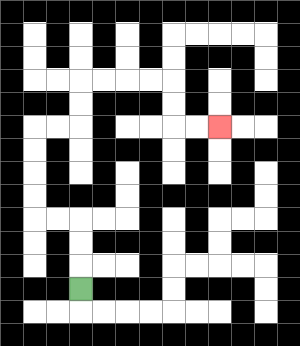{'start': '[3, 12]', 'end': '[9, 5]', 'path_directions': 'U,U,U,L,L,U,U,U,U,R,R,U,U,R,R,R,R,D,D,R,R', 'path_coordinates': '[[3, 12], [3, 11], [3, 10], [3, 9], [2, 9], [1, 9], [1, 8], [1, 7], [1, 6], [1, 5], [2, 5], [3, 5], [3, 4], [3, 3], [4, 3], [5, 3], [6, 3], [7, 3], [7, 4], [7, 5], [8, 5], [9, 5]]'}